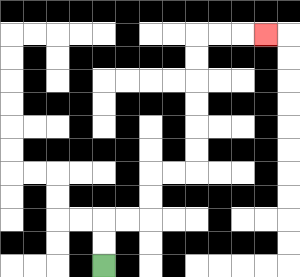{'start': '[4, 11]', 'end': '[11, 1]', 'path_directions': 'U,U,R,R,U,U,R,R,U,U,U,U,U,U,R,R,R', 'path_coordinates': '[[4, 11], [4, 10], [4, 9], [5, 9], [6, 9], [6, 8], [6, 7], [7, 7], [8, 7], [8, 6], [8, 5], [8, 4], [8, 3], [8, 2], [8, 1], [9, 1], [10, 1], [11, 1]]'}